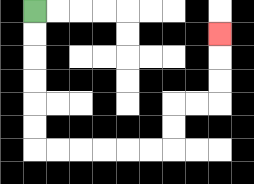{'start': '[1, 0]', 'end': '[9, 1]', 'path_directions': 'D,D,D,D,D,D,R,R,R,R,R,R,U,U,R,R,U,U,U', 'path_coordinates': '[[1, 0], [1, 1], [1, 2], [1, 3], [1, 4], [1, 5], [1, 6], [2, 6], [3, 6], [4, 6], [5, 6], [6, 6], [7, 6], [7, 5], [7, 4], [8, 4], [9, 4], [9, 3], [9, 2], [9, 1]]'}